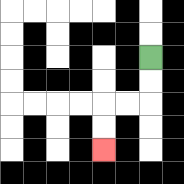{'start': '[6, 2]', 'end': '[4, 6]', 'path_directions': 'D,D,L,L,D,D', 'path_coordinates': '[[6, 2], [6, 3], [6, 4], [5, 4], [4, 4], [4, 5], [4, 6]]'}